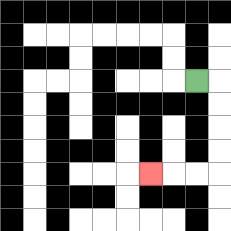{'start': '[8, 3]', 'end': '[6, 7]', 'path_directions': 'R,D,D,D,D,L,L,L', 'path_coordinates': '[[8, 3], [9, 3], [9, 4], [9, 5], [9, 6], [9, 7], [8, 7], [7, 7], [6, 7]]'}